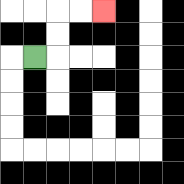{'start': '[1, 2]', 'end': '[4, 0]', 'path_directions': 'R,U,U,R,R', 'path_coordinates': '[[1, 2], [2, 2], [2, 1], [2, 0], [3, 0], [4, 0]]'}